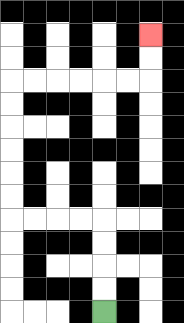{'start': '[4, 13]', 'end': '[6, 1]', 'path_directions': 'U,U,U,U,L,L,L,L,U,U,U,U,U,U,R,R,R,R,R,R,U,U', 'path_coordinates': '[[4, 13], [4, 12], [4, 11], [4, 10], [4, 9], [3, 9], [2, 9], [1, 9], [0, 9], [0, 8], [0, 7], [0, 6], [0, 5], [0, 4], [0, 3], [1, 3], [2, 3], [3, 3], [4, 3], [5, 3], [6, 3], [6, 2], [6, 1]]'}